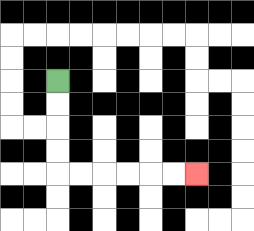{'start': '[2, 3]', 'end': '[8, 7]', 'path_directions': 'D,D,D,D,R,R,R,R,R,R', 'path_coordinates': '[[2, 3], [2, 4], [2, 5], [2, 6], [2, 7], [3, 7], [4, 7], [5, 7], [6, 7], [7, 7], [8, 7]]'}